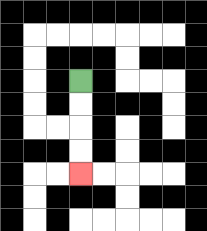{'start': '[3, 3]', 'end': '[3, 7]', 'path_directions': 'D,D,D,D', 'path_coordinates': '[[3, 3], [3, 4], [3, 5], [3, 6], [3, 7]]'}